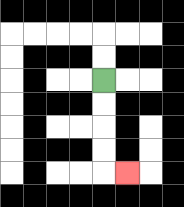{'start': '[4, 3]', 'end': '[5, 7]', 'path_directions': 'D,D,D,D,R', 'path_coordinates': '[[4, 3], [4, 4], [4, 5], [4, 6], [4, 7], [5, 7]]'}